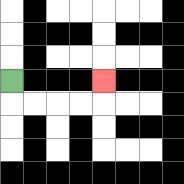{'start': '[0, 3]', 'end': '[4, 3]', 'path_directions': 'D,R,R,R,R,U', 'path_coordinates': '[[0, 3], [0, 4], [1, 4], [2, 4], [3, 4], [4, 4], [4, 3]]'}